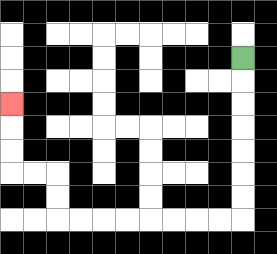{'start': '[10, 2]', 'end': '[0, 4]', 'path_directions': 'D,D,D,D,D,D,D,L,L,L,L,L,L,L,L,U,U,L,L,U,U,U', 'path_coordinates': '[[10, 2], [10, 3], [10, 4], [10, 5], [10, 6], [10, 7], [10, 8], [10, 9], [9, 9], [8, 9], [7, 9], [6, 9], [5, 9], [4, 9], [3, 9], [2, 9], [2, 8], [2, 7], [1, 7], [0, 7], [0, 6], [0, 5], [0, 4]]'}